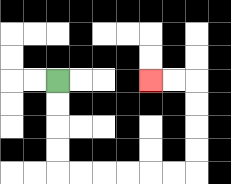{'start': '[2, 3]', 'end': '[6, 3]', 'path_directions': 'D,D,D,D,R,R,R,R,R,R,U,U,U,U,L,L', 'path_coordinates': '[[2, 3], [2, 4], [2, 5], [2, 6], [2, 7], [3, 7], [4, 7], [5, 7], [6, 7], [7, 7], [8, 7], [8, 6], [8, 5], [8, 4], [8, 3], [7, 3], [6, 3]]'}